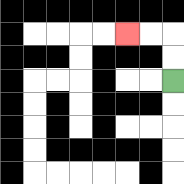{'start': '[7, 3]', 'end': '[5, 1]', 'path_directions': 'U,U,L,L', 'path_coordinates': '[[7, 3], [7, 2], [7, 1], [6, 1], [5, 1]]'}